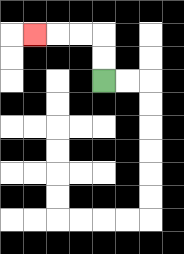{'start': '[4, 3]', 'end': '[1, 1]', 'path_directions': 'U,U,L,L,L', 'path_coordinates': '[[4, 3], [4, 2], [4, 1], [3, 1], [2, 1], [1, 1]]'}